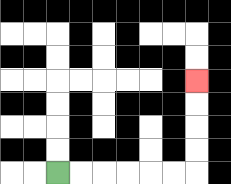{'start': '[2, 7]', 'end': '[8, 3]', 'path_directions': 'R,R,R,R,R,R,U,U,U,U', 'path_coordinates': '[[2, 7], [3, 7], [4, 7], [5, 7], [6, 7], [7, 7], [8, 7], [8, 6], [8, 5], [8, 4], [8, 3]]'}